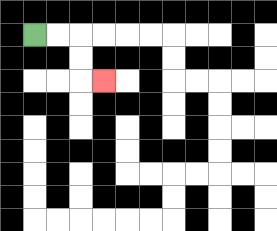{'start': '[1, 1]', 'end': '[4, 3]', 'path_directions': 'R,R,D,D,R', 'path_coordinates': '[[1, 1], [2, 1], [3, 1], [3, 2], [3, 3], [4, 3]]'}